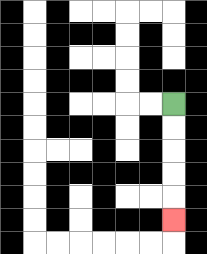{'start': '[7, 4]', 'end': '[7, 9]', 'path_directions': 'D,D,D,D,D', 'path_coordinates': '[[7, 4], [7, 5], [7, 6], [7, 7], [7, 8], [7, 9]]'}